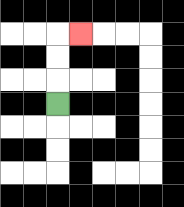{'start': '[2, 4]', 'end': '[3, 1]', 'path_directions': 'U,U,U,R', 'path_coordinates': '[[2, 4], [2, 3], [2, 2], [2, 1], [3, 1]]'}